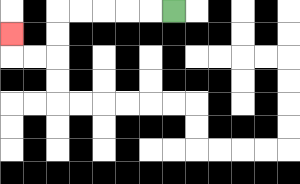{'start': '[7, 0]', 'end': '[0, 1]', 'path_directions': 'L,L,L,L,L,D,D,L,L,U', 'path_coordinates': '[[7, 0], [6, 0], [5, 0], [4, 0], [3, 0], [2, 0], [2, 1], [2, 2], [1, 2], [0, 2], [0, 1]]'}